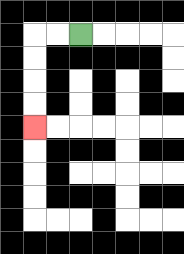{'start': '[3, 1]', 'end': '[1, 5]', 'path_directions': 'L,L,D,D,D,D', 'path_coordinates': '[[3, 1], [2, 1], [1, 1], [1, 2], [1, 3], [1, 4], [1, 5]]'}